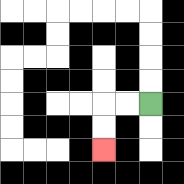{'start': '[6, 4]', 'end': '[4, 6]', 'path_directions': 'L,L,D,D', 'path_coordinates': '[[6, 4], [5, 4], [4, 4], [4, 5], [4, 6]]'}